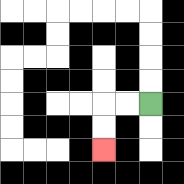{'start': '[6, 4]', 'end': '[4, 6]', 'path_directions': 'L,L,D,D', 'path_coordinates': '[[6, 4], [5, 4], [4, 4], [4, 5], [4, 6]]'}